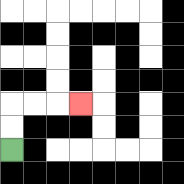{'start': '[0, 6]', 'end': '[3, 4]', 'path_directions': 'U,U,R,R,R', 'path_coordinates': '[[0, 6], [0, 5], [0, 4], [1, 4], [2, 4], [3, 4]]'}